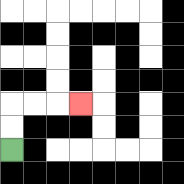{'start': '[0, 6]', 'end': '[3, 4]', 'path_directions': 'U,U,R,R,R', 'path_coordinates': '[[0, 6], [0, 5], [0, 4], [1, 4], [2, 4], [3, 4]]'}